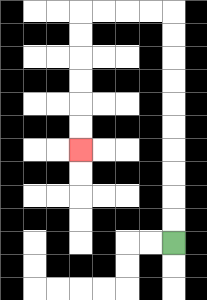{'start': '[7, 10]', 'end': '[3, 6]', 'path_directions': 'U,U,U,U,U,U,U,U,U,U,L,L,L,L,D,D,D,D,D,D', 'path_coordinates': '[[7, 10], [7, 9], [7, 8], [7, 7], [7, 6], [7, 5], [7, 4], [7, 3], [7, 2], [7, 1], [7, 0], [6, 0], [5, 0], [4, 0], [3, 0], [3, 1], [3, 2], [3, 3], [3, 4], [3, 5], [3, 6]]'}